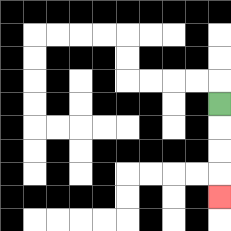{'start': '[9, 4]', 'end': '[9, 8]', 'path_directions': 'D,D,D,D', 'path_coordinates': '[[9, 4], [9, 5], [9, 6], [9, 7], [9, 8]]'}